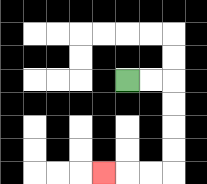{'start': '[5, 3]', 'end': '[4, 7]', 'path_directions': 'R,R,D,D,D,D,L,L,L', 'path_coordinates': '[[5, 3], [6, 3], [7, 3], [7, 4], [7, 5], [7, 6], [7, 7], [6, 7], [5, 7], [4, 7]]'}